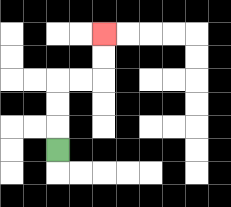{'start': '[2, 6]', 'end': '[4, 1]', 'path_directions': 'U,U,U,R,R,U,U', 'path_coordinates': '[[2, 6], [2, 5], [2, 4], [2, 3], [3, 3], [4, 3], [4, 2], [4, 1]]'}